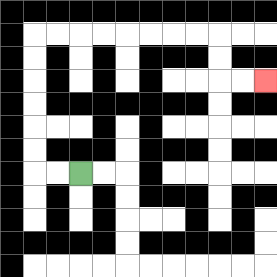{'start': '[3, 7]', 'end': '[11, 3]', 'path_directions': 'L,L,U,U,U,U,U,U,R,R,R,R,R,R,R,R,D,D,R,R', 'path_coordinates': '[[3, 7], [2, 7], [1, 7], [1, 6], [1, 5], [1, 4], [1, 3], [1, 2], [1, 1], [2, 1], [3, 1], [4, 1], [5, 1], [6, 1], [7, 1], [8, 1], [9, 1], [9, 2], [9, 3], [10, 3], [11, 3]]'}